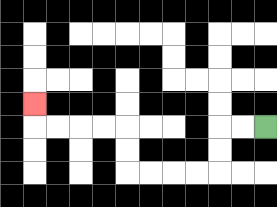{'start': '[11, 5]', 'end': '[1, 4]', 'path_directions': 'L,L,D,D,L,L,L,L,U,U,L,L,L,L,U', 'path_coordinates': '[[11, 5], [10, 5], [9, 5], [9, 6], [9, 7], [8, 7], [7, 7], [6, 7], [5, 7], [5, 6], [5, 5], [4, 5], [3, 5], [2, 5], [1, 5], [1, 4]]'}